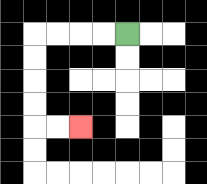{'start': '[5, 1]', 'end': '[3, 5]', 'path_directions': 'L,L,L,L,D,D,D,D,R,R', 'path_coordinates': '[[5, 1], [4, 1], [3, 1], [2, 1], [1, 1], [1, 2], [1, 3], [1, 4], [1, 5], [2, 5], [3, 5]]'}